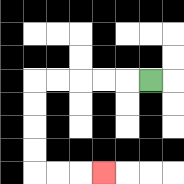{'start': '[6, 3]', 'end': '[4, 7]', 'path_directions': 'L,L,L,L,L,D,D,D,D,R,R,R', 'path_coordinates': '[[6, 3], [5, 3], [4, 3], [3, 3], [2, 3], [1, 3], [1, 4], [1, 5], [1, 6], [1, 7], [2, 7], [3, 7], [4, 7]]'}